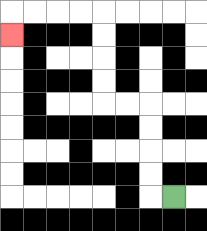{'start': '[7, 8]', 'end': '[0, 1]', 'path_directions': 'L,U,U,U,U,L,L,U,U,U,U,L,L,L,L,D', 'path_coordinates': '[[7, 8], [6, 8], [6, 7], [6, 6], [6, 5], [6, 4], [5, 4], [4, 4], [4, 3], [4, 2], [4, 1], [4, 0], [3, 0], [2, 0], [1, 0], [0, 0], [0, 1]]'}